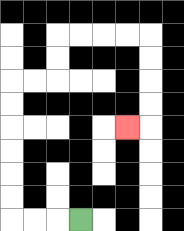{'start': '[3, 9]', 'end': '[5, 5]', 'path_directions': 'L,L,L,U,U,U,U,U,U,R,R,U,U,R,R,R,R,D,D,D,D,L', 'path_coordinates': '[[3, 9], [2, 9], [1, 9], [0, 9], [0, 8], [0, 7], [0, 6], [0, 5], [0, 4], [0, 3], [1, 3], [2, 3], [2, 2], [2, 1], [3, 1], [4, 1], [5, 1], [6, 1], [6, 2], [6, 3], [6, 4], [6, 5], [5, 5]]'}